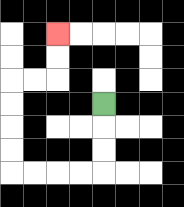{'start': '[4, 4]', 'end': '[2, 1]', 'path_directions': 'D,D,D,L,L,L,L,U,U,U,U,R,R,U,U', 'path_coordinates': '[[4, 4], [4, 5], [4, 6], [4, 7], [3, 7], [2, 7], [1, 7], [0, 7], [0, 6], [0, 5], [0, 4], [0, 3], [1, 3], [2, 3], [2, 2], [2, 1]]'}